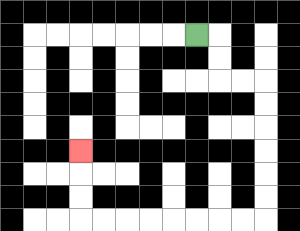{'start': '[8, 1]', 'end': '[3, 6]', 'path_directions': 'R,D,D,R,R,D,D,D,D,D,D,L,L,L,L,L,L,L,L,U,U,U', 'path_coordinates': '[[8, 1], [9, 1], [9, 2], [9, 3], [10, 3], [11, 3], [11, 4], [11, 5], [11, 6], [11, 7], [11, 8], [11, 9], [10, 9], [9, 9], [8, 9], [7, 9], [6, 9], [5, 9], [4, 9], [3, 9], [3, 8], [3, 7], [3, 6]]'}